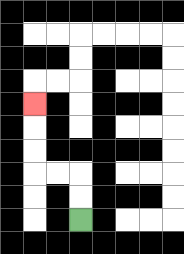{'start': '[3, 9]', 'end': '[1, 4]', 'path_directions': 'U,U,L,L,U,U,U', 'path_coordinates': '[[3, 9], [3, 8], [3, 7], [2, 7], [1, 7], [1, 6], [1, 5], [1, 4]]'}